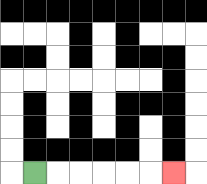{'start': '[1, 7]', 'end': '[7, 7]', 'path_directions': 'R,R,R,R,R,R', 'path_coordinates': '[[1, 7], [2, 7], [3, 7], [4, 7], [5, 7], [6, 7], [7, 7]]'}